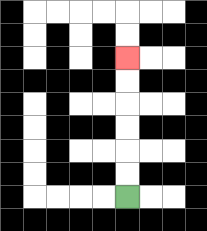{'start': '[5, 8]', 'end': '[5, 2]', 'path_directions': 'U,U,U,U,U,U', 'path_coordinates': '[[5, 8], [5, 7], [5, 6], [5, 5], [5, 4], [5, 3], [5, 2]]'}